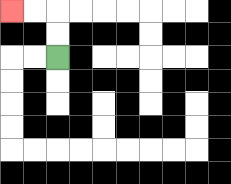{'start': '[2, 2]', 'end': '[0, 0]', 'path_directions': 'U,U,L,L', 'path_coordinates': '[[2, 2], [2, 1], [2, 0], [1, 0], [0, 0]]'}